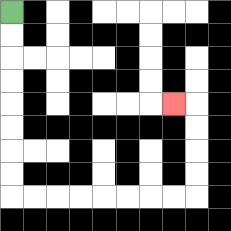{'start': '[0, 0]', 'end': '[7, 4]', 'path_directions': 'D,D,D,D,D,D,D,D,R,R,R,R,R,R,R,R,U,U,U,U,L', 'path_coordinates': '[[0, 0], [0, 1], [0, 2], [0, 3], [0, 4], [0, 5], [0, 6], [0, 7], [0, 8], [1, 8], [2, 8], [3, 8], [4, 8], [5, 8], [6, 8], [7, 8], [8, 8], [8, 7], [8, 6], [8, 5], [8, 4], [7, 4]]'}